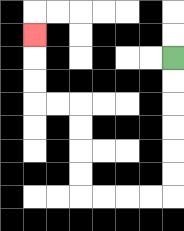{'start': '[7, 2]', 'end': '[1, 1]', 'path_directions': 'D,D,D,D,D,D,L,L,L,L,U,U,U,U,L,L,U,U,U', 'path_coordinates': '[[7, 2], [7, 3], [7, 4], [7, 5], [7, 6], [7, 7], [7, 8], [6, 8], [5, 8], [4, 8], [3, 8], [3, 7], [3, 6], [3, 5], [3, 4], [2, 4], [1, 4], [1, 3], [1, 2], [1, 1]]'}